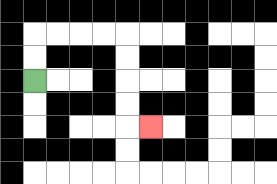{'start': '[1, 3]', 'end': '[6, 5]', 'path_directions': 'U,U,R,R,R,R,D,D,D,D,R', 'path_coordinates': '[[1, 3], [1, 2], [1, 1], [2, 1], [3, 1], [4, 1], [5, 1], [5, 2], [5, 3], [5, 4], [5, 5], [6, 5]]'}